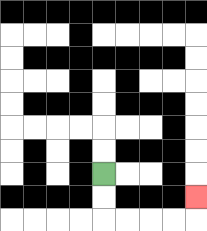{'start': '[4, 7]', 'end': '[8, 8]', 'path_directions': 'D,D,R,R,R,R,U', 'path_coordinates': '[[4, 7], [4, 8], [4, 9], [5, 9], [6, 9], [7, 9], [8, 9], [8, 8]]'}